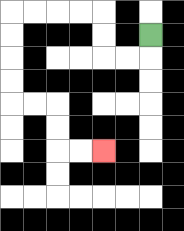{'start': '[6, 1]', 'end': '[4, 6]', 'path_directions': 'D,L,L,U,U,L,L,L,L,D,D,D,D,R,R,D,D,R,R', 'path_coordinates': '[[6, 1], [6, 2], [5, 2], [4, 2], [4, 1], [4, 0], [3, 0], [2, 0], [1, 0], [0, 0], [0, 1], [0, 2], [0, 3], [0, 4], [1, 4], [2, 4], [2, 5], [2, 6], [3, 6], [4, 6]]'}